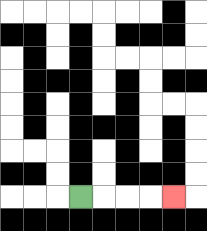{'start': '[3, 8]', 'end': '[7, 8]', 'path_directions': 'R,R,R,R', 'path_coordinates': '[[3, 8], [4, 8], [5, 8], [6, 8], [7, 8]]'}